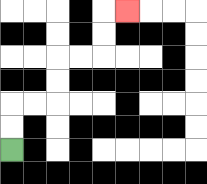{'start': '[0, 6]', 'end': '[5, 0]', 'path_directions': 'U,U,R,R,U,U,R,R,U,U,R', 'path_coordinates': '[[0, 6], [0, 5], [0, 4], [1, 4], [2, 4], [2, 3], [2, 2], [3, 2], [4, 2], [4, 1], [4, 0], [5, 0]]'}